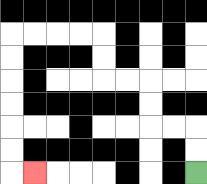{'start': '[8, 7]', 'end': '[1, 7]', 'path_directions': 'U,U,L,L,U,U,L,L,U,U,L,L,L,L,D,D,D,D,D,D,R', 'path_coordinates': '[[8, 7], [8, 6], [8, 5], [7, 5], [6, 5], [6, 4], [6, 3], [5, 3], [4, 3], [4, 2], [4, 1], [3, 1], [2, 1], [1, 1], [0, 1], [0, 2], [0, 3], [0, 4], [0, 5], [0, 6], [0, 7], [1, 7]]'}